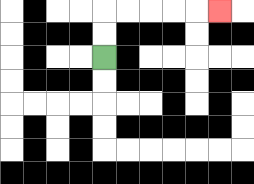{'start': '[4, 2]', 'end': '[9, 0]', 'path_directions': 'U,U,R,R,R,R,R', 'path_coordinates': '[[4, 2], [4, 1], [4, 0], [5, 0], [6, 0], [7, 0], [8, 0], [9, 0]]'}